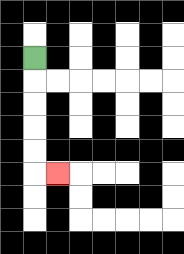{'start': '[1, 2]', 'end': '[2, 7]', 'path_directions': 'D,D,D,D,D,R', 'path_coordinates': '[[1, 2], [1, 3], [1, 4], [1, 5], [1, 6], [1, 7], [2, 7]]'}